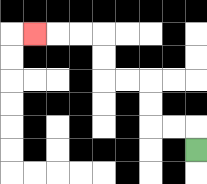{'start': '[8, 6]', 'end': '[1, 1]', 'path_directions': 'U,L,L,U,U,L,L,U,U,L,L,L', 'path_coordinates': '[[8, 6], [8, 5], [7, 5], [6, 5], [6, 4], [6, 3], [5, 3], [4, 3], [4, 2], [4, 1], [3, 1], [2, 1], [1, 1]]'}